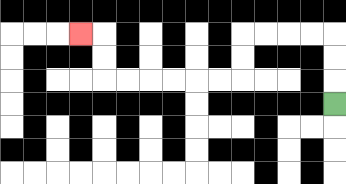{'start': '[14, 4]', 'end': '[3, 1]', 'path_directions': 'U,U,U,L,L,L,L,D,D,L,L,L,L,L,L,U,U,L', 'path_coordinates': '[[14, 4], [14, 3], [14, 2], [14, 1], [13, 1], [12, 1], [11, 1], [10, 1], [10, 2], [10, 3], [9, 3], [8, 3], [7, 3], [6, 3], [5, 3], [4, 3], [4, 2], [4, 1], [3, 1]]'}